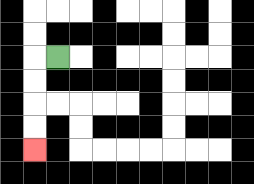{'start': '[2, 2]', 'end': '[1, 6]', 'path_directions': 'L,D,D,D,D', 'path_coordinates': '[[2, 2], [1, 2], [1, 3], [1, 4], [1, 5], [1, 6]]'}